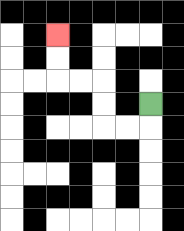{'start': '[6, 4]', 'end': '[2, 1]', 'path_directions': 'D,L,L,U,U,L,L,U,U', 'path_coordinates': '[[6, 4], [6, 5], [5, 5], [4, 5], [4, 4], [4, 3], [3, 3], [2, 3], [2, 2], [2, 1]]'}